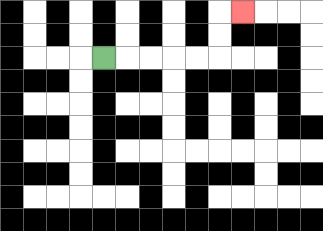{'start': '[4, 2]', 'end': '[10, 0]', 'path_directions': 'R,R,R,R,R,U,U,R', 'path_coordinates': '[[4, 2], [5, 2], [6, 2], [7, 2], [8, 2], [9, 2], [9, 1], [9, 0], [10, 0]]'}